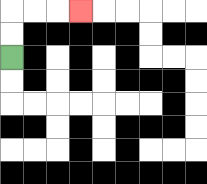{'start': '[0, 2]', 'end': '[3, 0]', 'path_directions': 'U,U,R,R,R', 'path_coordinates': '[[0, 2], [0, 1], [0, 0], [1, 0], [2, 0], [3, 0]]'}